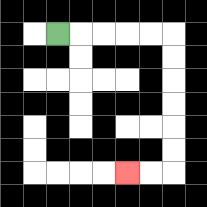{'start': '[2, 1]', 'end': '[5, 7]', 'path_directions': 'R,R,R,R,R,D,D,D,D,D,D,L,L', 'path_coordinates': '[[2, 1], [3, 1], [4, 1], [5, 1], [6, 1], [7, 1], [7, 2], [7, 3], [7, 4], [7, 5], [7, 6], [7, 7], [6, 7], [5, 7]]'}